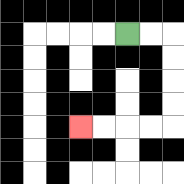{'start': '[5, 1]', 'end': '[3, 5]', 'path_directions': 'R,R,D,D,D,D,L,L,L,L', 'path_coordinates': '[[5, 1], [6, 1], [7, 1], [7, 2], [7, 3], [7, 4], [7, 5], [6, 5], [5, 5], [4, 5], [3, 5]]'}